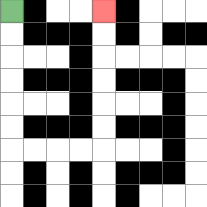{'start': '[0, 0]', 'end': '[4, 0]', 'path_directions': 'D,D,D,D,D,D,R,R,R,R,U,U,U,U,U,U', 'path_coordinates': '[[0, 0], [0, 1], [0, 2], [0, 3], [0, 4], [0, 5], [0, 6], [1, 6], [2, 6], [3, 6], [4, 6], [4, 5], [4, 4], [4, 3], [4, 2], [4, 1], [4, 0]]'}